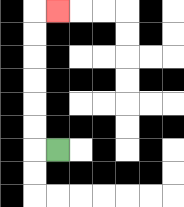{'start': '[2, 6]', 'end': '[2, 0]', 'path_directions': 'L,U,U,U,U,U,U,R', 'path_coordinates': '[[2, 6], [1, 6], [1, 5], [1, 4], [1, 3], [1, 2], [1, 1], [1, 0], [2, 0]]'}